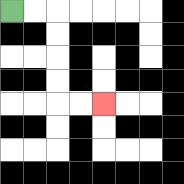{'start': '[0, 0]', 'end': '[4, 4]', 'path_directions': 'R,R,D,D,D,D,R,R', 'path_coordinates': '[[0, 0], [1, 0], [2, 0], [2, 1], [2, 2], [2, 3], [2, 4], [3, 4], [4, 4]]'}